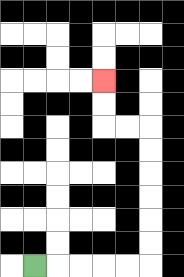{'start': '[1, 11]', 'end': '[4, 3]', 'path_directions': 'R,R,R,R,R,U,U,U,U,U,U,L,L,U,U', 'path_coordinates': '[[1, 11], [2, 11], [3, 11], [4, 11], [5, 11], [6, 11], [6, 10], [6, 9], [6, 8], [6, 7], [6, 6], [6, 5], [5, 5], [4, 5], [4, 4], [4, 3]]'}